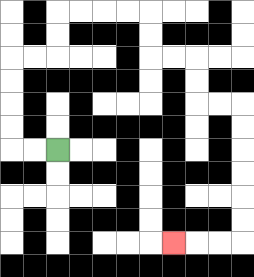{'start': '[2, 6]', 'end': '[7, 10]', 'path_directions': 'L,L,U,U,U,U,R,R,U,U,R,R,R,R,D,D,R,R,D,D,R,R,D,D,D,D,D,D,L,L,L', 'path_coordinates': '[[2, 6], [1, 6], [0, 6], [0, 5], [0, 4], [0, 3], [0, 2], [1, 2], [2, 2], [2, 1], [2, 0], [3, 0], [4, 0], [5, 0], [6, 0], [6, 1], [6, 2], [7, 2], [8, 2], [8, 3], [8, 4], [9, 4], [10, 4], [10, 5], [10, 6], [10, 7], [10, 8], [10, 9], [10, 10], [9, 10], [8, 10], [7, 10]]'}